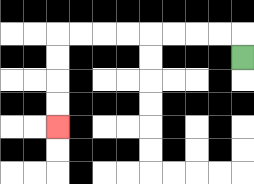{'start': '[10, 2]', 'end': '[2, 5]', 'path_directions': 'U,L,L,L,L,L,L,L,L,D,D,D,D', 'path_coordinates': '[[10, 2], [10, 1], [9, 1], [8, 1], [7, 1], [6, 1], [5, 1], [4, 1], [3, 1], [2, 1], [2, 2], [2, 3], [2, 4], [2, 5]]'}